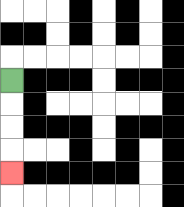{'start': '[0, 3]', 'end': '[0, 7]', 'path_directions': 'D,D,D,D', 'path_coordinates': '[[0, 3], [0, 4], [0, 5], [0, 6], [0, 7]]'}